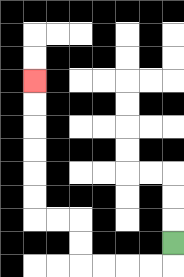{'start': '[7, 10]', 'end': '[1, 3]', 'path_directions': 'D,L,L,L,L,U,U,L,L,U,U,U,U,U,U', 'path_coordinates': '[[7, 10], [7, 11], [6, 11], [5, 11], [4, 11], [3, 11], [3, 10], [3, 9], [2, 9], [1, 9], [1, 8], [1, 7], [1, 6], [1, 5], [1, 4], [1, 3]]'}